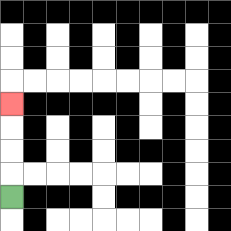{'start': '[0, 8]', 'end': '[0, 4]', 'path_directions': 'U,U,U,U', 'path_coordinates': '[[0, 8], [0, 7], [0, 6], [0, 5], [0, 4]]'}